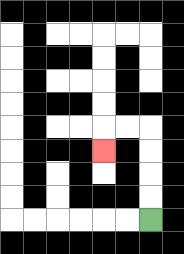{'start': '[6, 9]', 'end': '[4, 6]', 'path_directions': 'U,U,U,U,L,L,D', 'path_coordinates': '[[6, 9], [6, 8], [6, 7], [6, 6], [6, 5], [5, 5], [4, 5], [4, 6]]'}